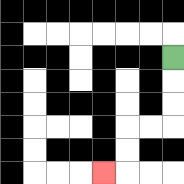{'start': '[7, 2]', 'end': '[4, 7]', 'path_directions': 'D,D,D,L,L,D,D,L', 'path_coordinates': '[[7, 2], [7, 3], [7, 4], [7, 5], [6, 5], [5, 5], [5, 6], [5, 7], [4, 7]]'}